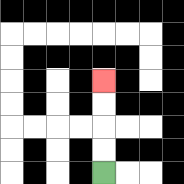{'start': '[4, 7]', 'end': '[4, 3]', 'path_directions': 'U,U,U,U', 'path_coordinates': '[[4, 7], [4, 6], [4, 5], [4, 4], [4, 3]]'}